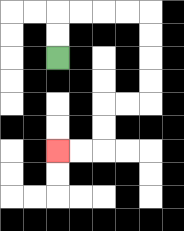{'start': '[2, 2]', 'end': '[2, 6]', 'path_directions': 'U,U,R,R,R,R,D,D,D,D,L,L,D,D,L,L', 'path_coordinates': '[[2, 2], [2, 1], [2, 0], [3, 0], [4, 0], [5, 0], [6, 0], [6, 1], [6, 2], [6, 3], [6, 4], [5, 4], [4, 4], [4, 5], [4, 6], [3, 6], [2, 6]]'}